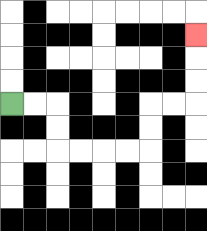{'start': '[0, 4]', 'end': '[8, 1]', 'path_directions': 'R,R,D,D,R,R,R,R,U,U,R,R,U,U,U', 'path_coordinates': '[[0, 4], [1, 4], [2, 4], [2, 5], [2, 6], [3, 6], [4, 6], [5, 6], [6, 6], [6, 5], [6, 4], [7, 4], [8, 4], [8, 3], [8, 2], [8, 1]]'}